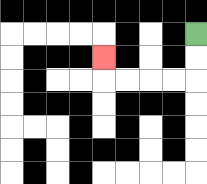{'start': '[8, 1]', 'end': '[4, 2]', 'path_directions': 'D,D,L,L,L,L,U', 'path_coordinates': '[[8, 1], [8, 2], [8, 3], [7, 3], [6, 3], [5, 3], [4, 3], [4, 2]]'}